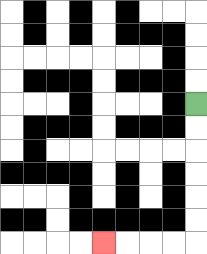{'start': '[8, 4]', 'end': '[4, 10]', 'path_directions': 'D,D,D,D,D,D,L,L,L,L', 'path_coordinates': '[[8, 4], [8, 5], [8, 6], [8, 7], [8, 8], [8, 9], [8, 10], [7, 10], [6, 10], [5, 10], [4, 10]]'}